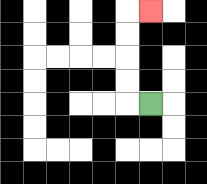{'start': '[6, 4]', 'end': '[6, 0]', 'path_directions': 'L,U,U,U,U,R', 'path_coordinates': '[[6, 4], [5, 4], [5, 3], [5, 2], [5, 1], [5, 0], [6, 0]]'}